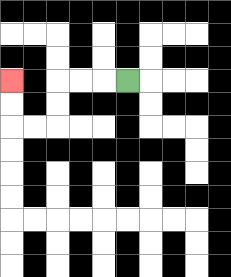{'start': '[5, 3]', 'end': '[0, 3]', 'path_directions': 'L,L,L,D,D,L,L,U,U', 'path_coordinates': '[[5, 3], [4, 3], [3, 3], [2, 3], [2, 4], [2, 5], [1, 5], [0, 5], [0, 4], [0, 3]]'}